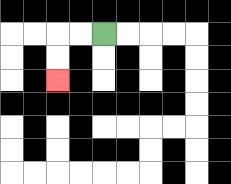{'start': '[4, 1]', 'end': '[2, 3]', 'path_directions': 'L,L,D,D', 'path_coordinates': '[[4, 1], [3, 1], [2, 1], [2, 2], [2, 3]]'}